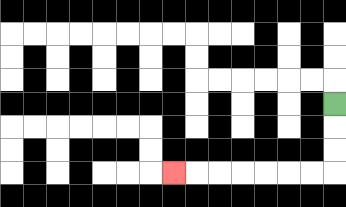{'start': '[14, 4]', 'end': '[7, 7]', 'path_directions': 'D,D,D,L,L,L,L,L,L,L', 'path_coordinates': '[[14, 4], [14, 5], [14, 6], [14, 7], [13, 7], [12, 7], [11, 7], [10, 7], [9, 7], [8, 7], [7, 7]]'}